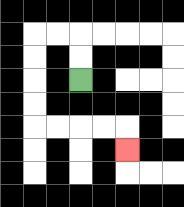{'start': '[3, 3]', 'end': '[5, 6]', 'path_directions': 'U,U,L,L,D,D,D,D,R,R,R,R,D', 'path_coordinates': '[[3, 3], [3, 2], [3, 1], [2, 1], [1, 1], [1, 2], [1, 3], [1, 4], [1, 5], [2, 5], [3, 5], [4, 5], [5, 5], [5, 6]]'}